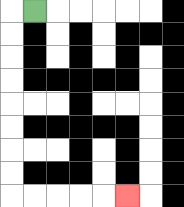{'start': '[1, 0]', 'end': '[5, 8]', 'path_directions': 'L,D,D,D,D,D,D,D,D,R,R,R,R,R', 'path_coordinates': '[[1, 0], [0, 0], [0, 1], [0, 2], [0, 3], [0, 4], [0, 5], [0, 6], [0, 7], [0, 8], [1, 8], [2, 8], [3, 8], [4, 8], [5, 8]]'}